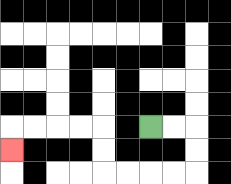{'start': '[6, 5]', 'end': '[0, 6]', 'path_directions': 'R,R,D,D,L,L,L,L,U,U,L,L,L,L,D', 'path_coordinates': '[[6, 5], [7, 5], [8, 5], [8, 6], [8, 7], [7, 7], [6, 7], [5, 7], [4, 7], [4, 6], [4, 5], [3, 5], [2, 5], [1, 5], [0, 5], [0, 6]]'}